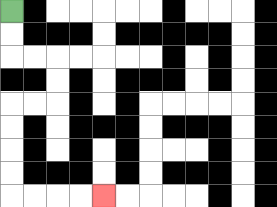{'start': '[0, 0]', 'end': '[4, 8]', 'path_directions': 'D,D,R,R,D,D,L,L,D,D,D,D,R,R,R,R', 'path_coordinates': '[[0, 0], [0, 1], [0, 2], [1, 2], [2, 2], [2, 3], [2, 4], [1, 4], [0, 4], [0, 5], [0, 6], [0, 7], [0, 8], [1, 8], [2, 8], [3, 8], [4, 8]]'}